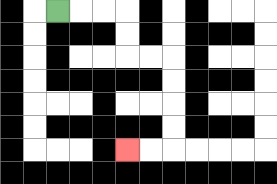{'start': '[2, 0]', 'end': '[5, 6]', 'path_directions': 'R,R,R,D,D,R,R,D,D,D,D,L,L', 'path_coordinates': '[[2, 0], [3, 0], [4, 0], [5, 0], [5, 1], [5, 2], [6, 2], [7, 2], [7, 3], [7, 4], [7, 5], [7, 6], [6, 6], [5, 6]]'}